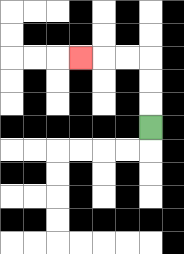{'start': '[6, 5]', 'end': '[3, 2]', 'path_directions': 'U,U,U,L,L,L', 'path_coordinates': '[[6, 5], [6, 4], [6, 3], [6, 2], [5, 2], [4, 2], [3, 2]]'}